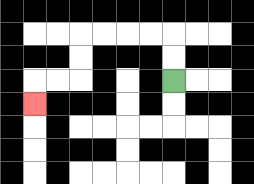{'start': '[7, 3]', 'end': '[1, 4]', 'path_directions': 'U,U,L,L,L,L,D,D,L,L,D', 'path_coordinates': '[[7, 3], [7, 2], [7, 1], [6, 1], [5, 1], [4, 1], [3, 1], [3, 2], [3, 3], [2, 3], [1, 3], [1, 4]]'}